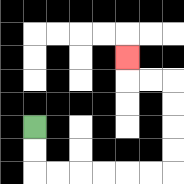{'start': '[1, 5]', 'end': '[5, 2]', 'path_directions': 'D,D,R,R,R,R,R,R,U,U,U,U,L,L,U', 'path_coordinates': '[[1, 5], [1, 6], [1, 7], [2, 7], [3, 7], [4, 7], [5, 7], [6, 7], [7, 7], [7, 6], [7, 5], [7, 4], [7, 3], [6, 3], [5, 3], [5, 2]]'}